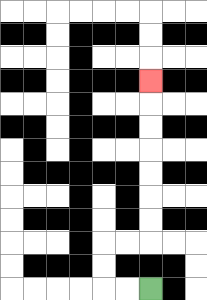{'start': '[6, 12]', 'end': '[6, 3]', 'path_directions': 'L,L,U,U,R,R,U,U,U,U,U,U,U', 'path_coordinates': '[[6, 12], [5, 12], [4, 12], [4, 11], [4, 10], [5, 10], [6, 10], [6, 9], [6, 8], [6, 7], [6, 6], [6, 5], [6, 4], [6, 3]]'}